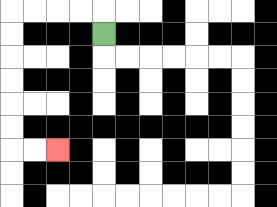{'start': '[4, 1]', 'end': '[2, 6]', 'path_directions': 'U,L,L,L,L,D,D,D,D,D,D,R,R', 'path_coordinates': '[[4, 1], [4, 0], [3, 0], [2, 0], [1, 0], [0, 0], [0, 1], [0, 2], [0, 3], [0, 4], [0, 5], [0, 6], [1, 6], [2, 6]]'}